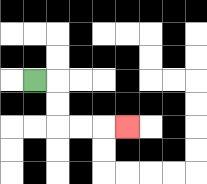{'start': '[1, 3]', 'end': '[5, 5]', 'path_directions': 'R,D,D,R,R,R', 'path_coordinates': '[[1, 3], [2, 3], [2, 4], [2, 5], [3, 5], [4, 5], [5, 5]]'}